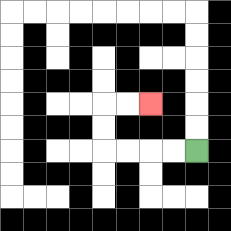{'start': '[8, 6]', 'end': '[6, 4]', 'path_directions': 'L,L,L,L,U,U,R,R', 'path_coordinates': '[[8, 6], [7, 6], [6, 6], [5, 6], [4, 6], [4, 5], [4, 4], [5, 4], [6, 4]]'}